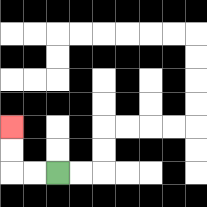{'start': '[2, 7]', 'end': '[0, 5]', 'path_directions': 'L,L,U,U', 'path_coordinates': '[[2, 7], [1, 7], [0, 7], [0, 6], [0, 5]]'}